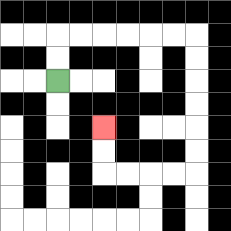{'start': '[2, 3]', 'end': '[4, 5]', 'path_directions': 'U,U,R,R,R,R,R,R,D,D,D,D,D,D,L,L,L,L,U,U', 'path_coordinates': '[[2, 3], [2, 2], [2, 1], [3, 1], [4, 1], [5, 1], [6, 1], [7, 1], [8, 1], [8, 2], [8, 3], [8, 4], [8, 5], [8, 6], [8, 7], [7, 7], [6, 7], [5, 7], [4, 7], [4, 6], [4, 5]]'}